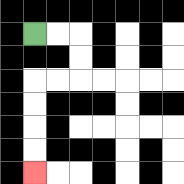{'start': '[1, 1]', 'end': '[1, 7]', 'path_directions': 'R,R,D,D,L,L,D,D,D,D', 'path_coordinates': '[[1, 1], [2, 1], [3, 1], [3, 2], [3, 3], [2, 3], [1, 3], [1, 4], [1, 5], [1, 6], [1, 7]]'}